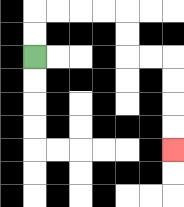{'start': '[1, 2]', 'end': '[7, 6]', 'path_directions': 'U,U,R,R,R,R,D,D,R,R,D,D,D,D', 'path_coordinates': '[[1, 2], [1, 1], [1, 0], [2, 0], [3, 0], [4, 0], [5, 0], [5, 1], [5, 2], [6, 2], [7, 2], [7, 3], [7, 4], [7, 5], [7, 6]]'}